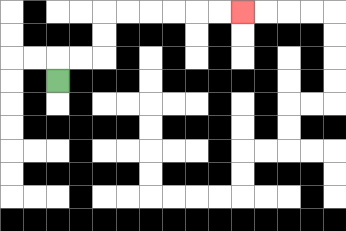{'start': '[2, 3]', 'end': '[10, 0]', 'path_directions': 'U,R,R,U,U,R,R,R,R,R,R', 'path_coordinates': '[[2, 3], [2, 2], [3, 2], [4, 2], [4, 1], [4, 0], [5, 0], [6, 0], [7, 0], [8, 0], [9, 0], [10, 0]]'}